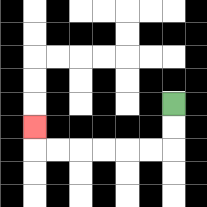{'start': '[7, 4]', 'end': '[1, 5]', 'path_directions': 'D,D,L,L,L,L,L,L,U', 'path_coordinates': '[[7, 4], [7, 5], [7, 6], [6, 6], [5, 6], [4, 6], [3, 6], [2, 6], [1, 6], [1, 5]]'}